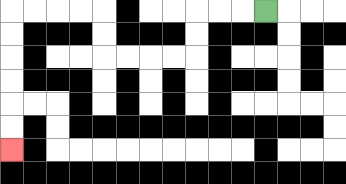{'start': '[11, 0]', 'end': '[0, 6]', 'path_directions': 'L,L,L,D,D,L,L,L,L,U,U,L,L,L,L,D,D,D,D,D,D', 'path_coordinates': '[[11, 0], [10, 0], [9, 0], [8, 0], [8, 1], [8, 2], [7, 2], [6, 2], [5, 2], [4, 2], [4, 1], [4, 0], [3, 0], [2, 0], [1, 0], [0, 0], [0, 1], [0, 2], [0, 3], [0, 4], [0, 5], [0, 6]]'}